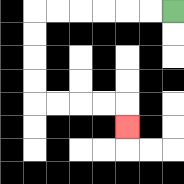{'start': '[7, 0]', 'end': '[5, 5]', 'path_directions': 'L,L,L,L,L,L,D,D,D,D,R,R,R,R,D', 'path_coordinates': '[[7, 0], [6, 0], [5, 0], [4, 0], [3, 0], [2, 0], [1, 0], [1, 1], [1, 2], [1, 3], [1, 4], [2, 4], [3, 4], [4, 4], [5, 4], [5, 5]]'}